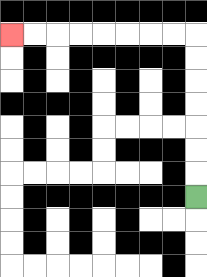{'start': '[8, 8]', 'end': '[0, 1]', 'path_directions': 'U,U,U,U,U,U,U,L,L,L,L,L,L,L,L', 'path_coordinates': '[[8, 8], [8, 7], [8, 6], [8, 5], [8, 4], [8, 3], [8, 2], [8, 1], [7, 1], [6, 1], [5, 1], [4, 1], [3, 1], [2, 1], [1, 1], [0, 1]]'}